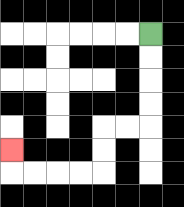{'start': '[6, 1]', 'end': '[0, 6]', 'path_directions': 'D,D,D,D,L,L,D,D,L,L,L,L,U', 'path_coordinates': '[[6, 1], [6, 2], [6, 3], [6, 4], [6, 5], [5, 5], [4, 5], [4, 6], [4, 7], [3, 7], [2, 7], [1, 7], [0, 7], [0, 6]]'}